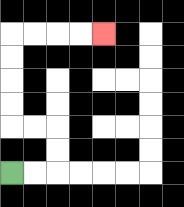{'start': '[0, 7]', 'end': '[4, 1]', 'path_directions': 'R,R,U,U,L,L,U,U,U,U,R,R,R,R', 'path_coordinates': '[[0, 7], [1, 7], [2, 7], [2, 6], [2, 5], [1, 5], [0, 5], [0, 4], [0, 3], [0, 2], [0, 1], [1, 1], [2, 1], [3, 1], [4, 1]]'}